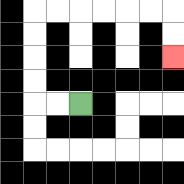{'start': '[3, 4]', 'end': '[7, 2]', 'path_directions': 'L,L,U,U,U,U,R,R,R,R,R,R,D,D', 'path_coordinates': '[[3, 4], [2, 4], [1, 4], [1, 3], [1, 2], [1, 1], [1, 0], [2, 0], [3, 0], [4, 0], [5, 0], [6, 0], [7, 0], [7, 1], [7, 2]]'}